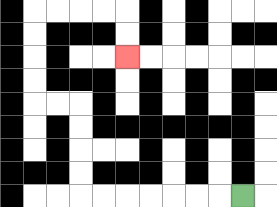{'start': '[10, 8]', 'end': '[5, 2]', 'path_directions': 'L,L,L,L,L,L,L,U,U,U,U,L,L,U,U,U,U,R,R,R,R,D,D', 'path_coordinates': '[[10, 8], [9, 8], [8, 8], [7, 8], [6, 8], [5, 8], [4, 8], [3, 8], [3, 7], [3, 6], [3, 5], [3, 4], [2, 4], [1, 4], [1, 3], [1, 2], [1, 1], [1, 0], [2, 0], [3, 0], [4, 0], [5, 0], [5, 1], [5, 2]]'}